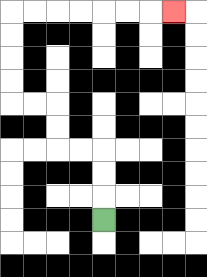{'start': '[4, 9]', 'end': '[7, 0]', 'path_directions': 'U,U,U,L,L,U,U,L,L,U,U,U,U,R,R,R,R,R,R,R', 'path_coordinates': '[[4, 9], [4, 8], [4, 7], [4, 6], [3, 6], [2, 6], [2, 5], [2, 4], [1, 4], [0, 4], [0, 3], [0, 2], [0, 1], [0, 0], [1, 0], [2, 0], [3, 0], [4, 0], [5, 0], [6, 0], [7, 0]]'}